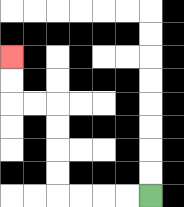{'start': '[6, 8]', 'end': '[0, 2]', 'path_directions': 'L,L,L,L,U,U,U,U,L,L,U,U', 'path_coordinates': '[[6, 8], [5, 8], [4, 8], [3, 8], [2, 8], [2, 7], [2, 6], [2, 5], [2, 4], [1, 4], [0, 4], [0, 3], [0, 2]]'}